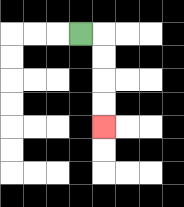{'start': '[3, 1]', 'end': '[4, 5]', 'path_directions': 'R,D,D,D,D', 'path_coordinates': '[[3, 1], [4, 1], [4, 2], [4, 3], [4, 4], [4, 5]]'}